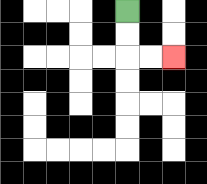{'start': '[5, 0]', 'end': '[7, 2]', 'path_directions': 'D,D,R,R', 'path_coordinates': '[[5, 0], [5, 1], [5, 2], [6, 2], [7, 2]]'}